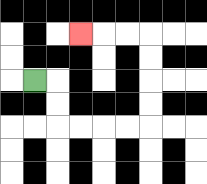{'start': '[1, 3]', 'end': '[3, 1]', 'path_directions': 'R,D,D,R,R,R,R,U,U,U,U,L,L,L', 'path_coordinates': '[[1, 3], [2, 3], [2, 4], [2, 5], [3, 5], [4, 5], [5, 5], [6, 5], [6, 4], [6, 3], [6, 2], [6, 1], [5, 1], [4, 1], [3, 1]]'}